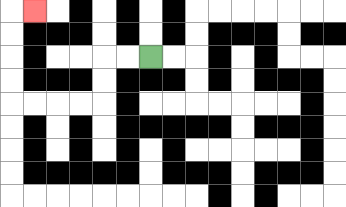{'start': '[6, 2]', 'end': '[1, 0]', 'path_directions': 'L,L,D,D,L,L,L,L,U,U,U,U,R', 'path_coordinates': '[[6, 2], [5, 2], [4, 2], [4, 3], [4, 4], [3, 4], [2, 4], [1, 4], [0, 4], [0, 3], [0, 2], [0, 1], [0, 0], [1, 0]]'}